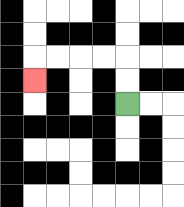{'start': '[5, 4]', 'end': '[1, 3]', 'path_directions': 'U,U,L,L,L,L,D', 'path_coordinates': '[[5, 4], [5, 3], [5, 2], [4, 2], [3, 2], [2, 2], [1, 2], [1, 3]]'}